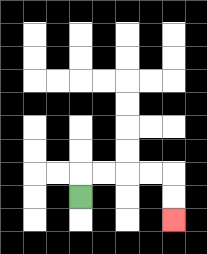{'start': '[3, 8]', 'end': '[7, 9]', 'path_directions': 'U,R,R,R,R,D,D', 'path_coordinates': '[[3, 8], [3, 7], [4, 7], [5, 7], [6, 7], [7, 7], [7, 8], [7, 9]]'}